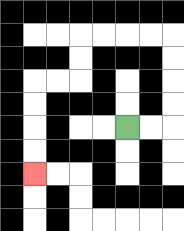{'start': '[5, 5]', 'end': '[1, 7]', 'path_directions': 'R,R,U,U,U,U,L,L,L,L,D,D,L,L,D,D,D,D', 'path_coordinates': '[[5, 5], [6, 5], [7, 5], [7, 4], [7, 3], [7, 2], [7, 1], [6, 1], [5, 1], [4, 1], [3, 1], [3, 2], [3, 3], [2, 3], [1, 3], [1, 4], [1, 5], [1, 6], [1, 7]]'}